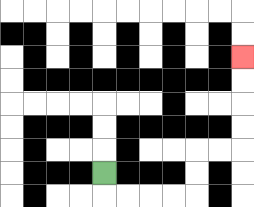{'start': '[4, 7]', 'end': '[10, 2]', 'path_directions': 'D,R,R,R,R,U,U,R,R,U,U,U,U', 'path_coordinates': '[[4, 7], [4, 8], [5, 8], [6, 8], [7, 8], [8, 8], [8, 7], [8, 6], [9, 6], [10, 6], [10, 5], [10, 4], [10, 3], [10, 2]]'}